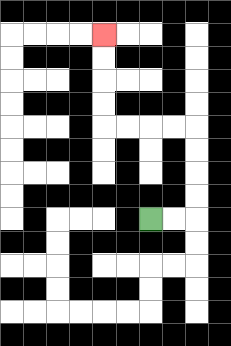{'start': '[6, 9]', 'end': '[4, 1]', 'path_directions': 'R,R,U,U,U,U,L,L,L,L,U,U,U,U', 'path_coordinates': '[[6, 9], [7, 9], [8, 9], [8, 8], [8, 7], [8, 6], [8, 5], [7, 5], [6, 5], [5, 5], [4, 5], [4, 4], [4, 3], [4, 2], [4, 1]]'}